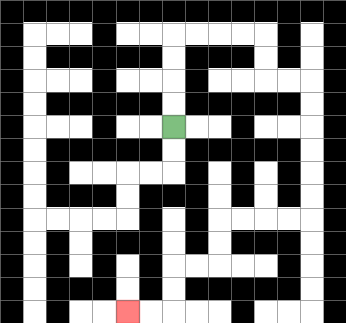{'start': '[7, 5]', 'end': '[5, 13]', 'path_directions': 'U,U,U,U,R,R,R,R,D,D,R,R,D,D,D,D,D,D,L,L,L,L,D,D,L,L,D,D,L,L', 'path_coordinates': '[[7, 5], [7, 4], [7, 3], [7, 2], [7, 1], [8, 1], [9, 1], [10, 1], [11, 1], [11, 2], [11, 3], [12, 3], [13, 3], [13, 4], [13, 5], [13, 6], [13, 7], [13, 8], [13, 9], [12, 9], [11, 9], [10, 9], [9, 9], [9, 10], [9, 11], [8, 11], [7, 11], [7, 12], [7, 13], [6, 13], [5, 13]]'}